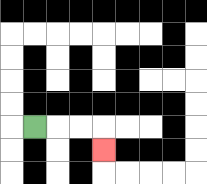{'start': '[1, 5]', 'end': '[4, 6]', 'path_directions': 'R,R,R,D', 'path_coordinates': '[[1, 5], [2, 5], [3, 5], [4, 5], [4, 6]]'}